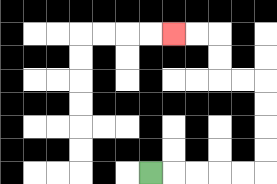{'start': '[6, 7]', 'end': '[7, 1]', 'path_directions': 'R,R,R,R,R,U,U,U,U,L,L,U,U,L,L', 'path_coordinates': '[[6, 7], [7, 7], [8, 7], [9, 7], [10, 7], [11, 7], [11, 6], [11, 5], [11, 4], [11, 3], [10, 3], [9, 3], [9, 2], [9, 1], [8, 1], [7, 1]]'}